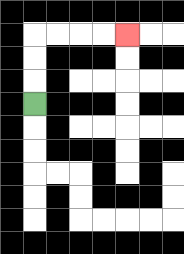{'start': '[1, 4]', 'end': '[5, 1]', 'path_directions': 'U,U,U,R,R,R,R', 'path_coordinates': '[[1, 4], [1, 3], [1, 2], [1, 1], [2, 1], [3, 1], [4, 1], [5, 1]]'}